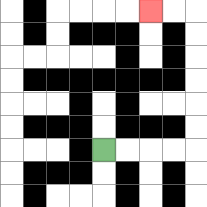{'start': '[4, 6]', 'end': '[6, 0]', 'path_directions': 'R,R,R,R,U,U,U,U,U,U,L,L', 'path_coordinates': '[[4, 6], [5, 6], [6, 6], [7, 6], [8, 6], [8, 5], [8, 4], [8, 3], [8, 2], [8, 1], [8, 0], [7, 0], [6, 0]]'}